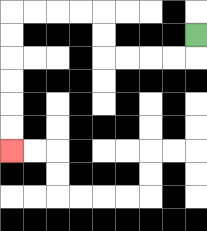{'start': '[8, 1]', 'end': '[0, 6]', 'path_directions': 'D,L,L,L,L,U,U,L,L,L,L,D,D,D,D,D,D', 'path_coordinates': '[[8, 1], [8, 2], [7, 2], [6, 2], [5, 2], [4, 2], [4, 1], [4, 0], [3, 0], [2, 0], [1, 0], [0, 0], [0, 1], [0, 2], [0, 3], [0, 4], [0, 5], [0, 6]]'}